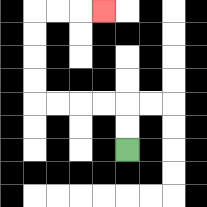{'start': '[5, 6]', 'end': '[4, 0]', 'path_directions': 'U,U,L,L,L,L,U,U,U,U,R,R,R', 'path_coordinates': '[[5, 6], [5, 5], [5, 4], [4, 4], [3, 4], [2, 4], [1, 4], [1, 3], [1, 2], [1, 1], [1, 0], [2, 0], [3, 0], [4, 0]]'}